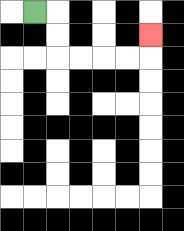{'start': '[1, 0]', 'end': '[6, 1]', 'path_directions': 'R,D,D,R,R,R,R,U', 'path_coordinates': '[[1, 0], [2, 0], [2, 1], [2, 2], [3, 2], [4, 2], [5, 2], [6, 2], [6, 1]]'}